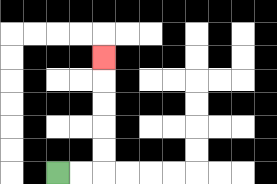{'start': '[2, 7]', 'end': '[4, 2]', 'path_directions': 'R,R,U,U,U,U,U', 'path_coordinates': '[[2, 7], [3, 7], [4, 7], [4, 6], [4, 5], [4, 4], [4, 3], [4, 2]]'}